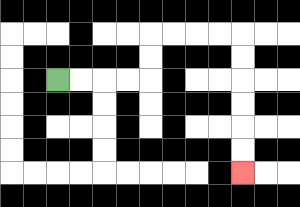{'start': '[2, 3]', 'end': '[10, 7]', 'path_directions': 'R,R,R,R,U,U,R,R,R,R,D,D,D,D,D,D', 'path_coordinates': '[[2, 3], [3, 3], [4, 3], [5, 3], [6, 3], [6, 2], [6, 1], [7, 1], [8, 1], [9, 1], [10, 1], [10, 2], [10, 3], [10, 4], [10, 5], [10, 6], [10, 7]]'}